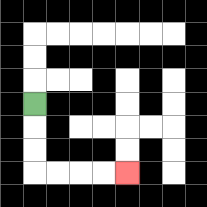{'start': '[1, 4]', 'end': '[5, 7]', 'path_directions': 'D,D,D,R,R,R,R', 'path_coordinates': '[[1, 4], [1, 5], [1, 6], [1, 7], [2, 7], [3, 7], [4, 7], [5, 7]]'}